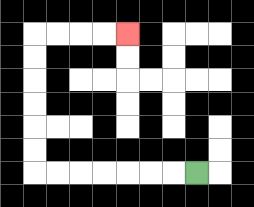{'start': '[8, 7]', 'end': '[5, 1]', 'path_directions': 'L,L,L,L,L,L,L,U,U,U,U,U,U,R,R,R,R', 'path_coordinates': '[[8, 7], [7, 7], [6, 7], [5, 7], [4, 7], [3, 7], [2, 7], [1, 7], [1, 6], [1, 5], [1, 4], [1, 3], [1, 2], [1, 1], [2, 1], [3, 1], [4, 1], [5, 1]]'}